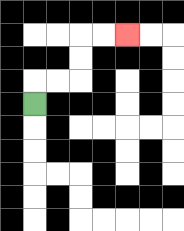{'start': '[1, 4]', 'end': '[5, 1]', 'path_directions': 'U,R,R,U,U,R,R', 'path_coordinates': '[[1, 4], [1, 3], [2, 3], [3, 3], [3, 2], [3, 1], [4, 1], [5, 1]]'}